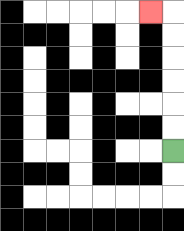{'start': '[7, 6]', 'end': '[6, 0]', 'path_directions': 'U,U,U,U,U,U,L', 'path_coordinates': '[[7, 6], [7, 5], [7, 4], [7, 3], [7, 2], [7, 1], [7, 0], [6, 0]]'}